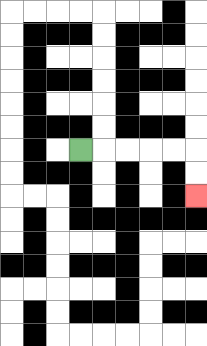{'start': '[3, 6]', 'end': '[8, 8]', 'path_directions': 'R,R,R,R,R,D,D', 'path_coordinates': '[[3, 6], [4, 6], [5, 6], [6, 6], [7, 6], [8, 6], [8, 7], [8, 8]]'}